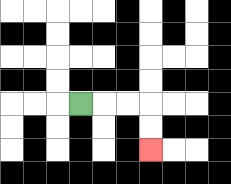{'start': '[3, 4]', 'end': '[6, 6]', 'path_directions': 'R,R,R,D,D', 'path_coordinates': '[[3, 4], [4, 4], [5, 4], [6, 4], [6, 5], [6, 6]]'}